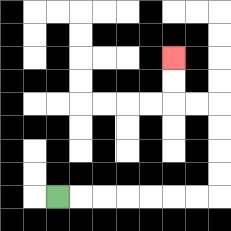{'start': '[2, 8]', 'end': '[7, 2]', 'path_directions': 'R,R,R,R,R,R,R,U,U,U,U,L,L,U,U', 'path_coordinates': '[[2, 8], [3, 8], [4, 8], [5, 8], [6, 8], [7, 8], [8, 8], [9, 8], [9, 7], [9, 6], [9, 5], [9, 4], [8, 4], [7, 4], [7, 3], [7, 2]]'}